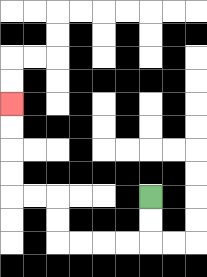{'start': '[6, 8]', 'end': '[0, 4]', 'path_directions': 'D,D,L,L,L,L,U,U,L,L,U,U,U,U', 'path_coordinates': '[[6, 8], [6, 9], [6, 10], [5, 10], [4, 10], [3, 10], [2, 10], [2, 9], [2, 8], [1, 8], [0, 8], [0, 7], [0, 6], [0, 5], [0, 4]]'}